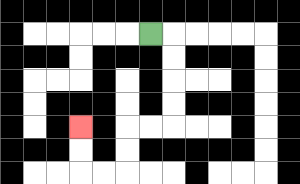{'start': '[6, 1]', 'end': '[3, 5]', 'path_directions': 'R,D,D,D,D,L,L,D,D,L,L,U,U', 'path_coordinates': '[[6, 1], [7, 1], [7, 2], [7, 3], [7, 4], [7, 5], [6, 5], [5, 5], [5, 6], [5, 7], [4, 7], [3, 7], [3, 6], [3, 5]]'}